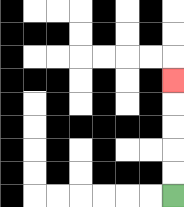{'start': '[7, 8]', 'end': '[7, 3]', 'path_directions': 'U,U,U,U,U', 'path_coordinates': '[[7, 8], [7, 7], [7, 6], [7, 5], [7, 4], [7, 3]]'}